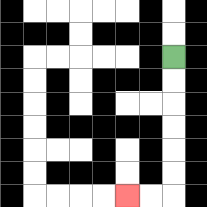{'start': '[7, 2]', 'end': '[5, 8]', 'path_directions': 'D,D,D,D,D,D,L,L', 'path_coordinates': '[[7, 2], [7, 3], [7, 4], [7, 5], [7, 6], [7, 7], [7, 8], [6, 8], [5, 8]]'}